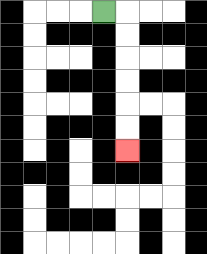{'start': '[4, 0]', 'end': '[5, 6]', 'path_directions': 'R,D,D,D,D,D,D', 'path_coordinates': '[[4, 0], [5, 0], [5, 1], [5, 2], [5, 3], [5, 4], [5, 5], [5, 6]]'}